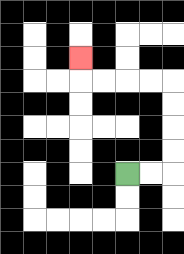{'start': '[5, 7]', 'end': '[3, 2]', 'path_directions': 'R,R,U,U,U,U,L,L,L,L,U', 'path_coordinates': '[[5, 7], [6, 7], [7, 7], [7, 6], [7, 5], [7, 4], [7, 3], [6, 3], [5, 3], [4, 3], [3, 3], [3, 2]]'}